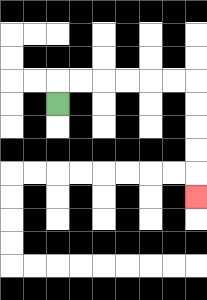{'start': '[2, 4]', 'end': '[8, 8]', 'path_directions': 'U,R,R,R,R,R,R,D,D,D,D,D', 'path_coordinates': '[[2, 4], [2, 3], [3, 3], [4, 3], [5, 3], [6, 3], [7, 3], [8, 3], [8, 4], [8, 5], [8, 6], [8, 7], [8, 8]]'}